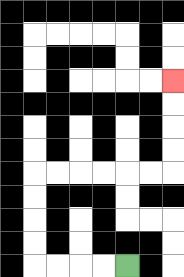{'start': '[5, 11]', 'end': '[7, 3]', 'path_directions': 'L,L,L,L,U,U,U,U,R,R,R,R,R,R,U,U,U,U', 'path_coordinates': '[[5, 11], [4, 11], [3, 11], [2, 11], [1, 11], [1, 10], [1, 9], [1, 8], [1, 7], [2, 7], [3, 7], [4, 7], [5, 7], [6, 7], [7, 7], [7, 6], [7, 5], [7, 4], [7, 3]]'}